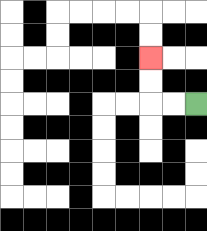{'start': '[8, 4]', 'end': '[6, 2]', 'path_directions': 'L,L,U,U', 'path_coordinates': '[[8, 4], [7, 4], [6, 4], [6, 3], [6, 2]]'}